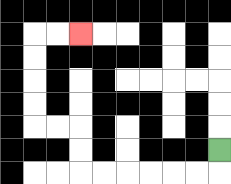{'start': '[9, 6]', 'end': '[3, 1]', 'path_directions': 'D,L,L,L,L,L,L,U,U,L,L,U,U,U,U,R,R', 'path_coordinates': '[[9, 6], [9, 7], [8, 7], [7, 7], [6, 7], [5, 7], [4, 7], [3, 7], [3, 6], [3, 5], [2, 5], [1, 5], [1, 4], [1, 3], [1, 2], [1, 1], [2, 1], [3, 1]]'}